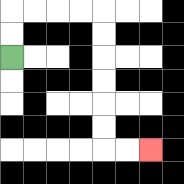{'start': '[0, 2]', 'end': '[6, 6]', 'path_directions': 'U,U,R,R,R,R,D,D,D,D,D,D,R,R', 'path_coordinates': '[[0, 2], [0, 1], [0, 0], [1, 0], [2, 0], [3, 0], [4, 0], [4, 1], [4, 2], [4, 3], [4, 4], [4, 5], [4, 6], [5, 6], [6, 6]]'}